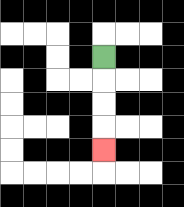{'start': '[4, 2]', 'end': '[4, 6]', 'path_directions': 'D,D,D,D', 'path_coordinates': '[[4, 2], [4, 3], [4, 4], [4, 5], [4, 6]]'}